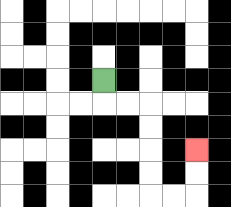{'start': '[4, 3]', 'end': '[8, 6]', 'path_directions': 'D,R,R,D,D,D,D,R,R,U,U', 'path_coordinates': '[[4, 3], [4, 4], [5, 4], [6, 4], [6, 5], [6, 6], [6, 7], [6, 8], [7, 8], [8, 8], [8, 7], [8, 6]]'}